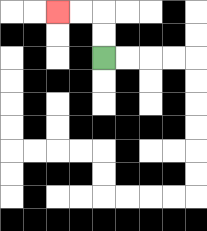{'start': '[4, 2]', 'end': '[2, 0]', 'path_directions': 'U,U,L,L', 'path_coordinates': '[[4, 2], [4, 1], [4, 0], [3, 0], [2, 0]]'}